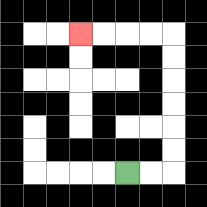{'start': '[5, 7]', 'end': '[3, 1]', 'path_directions': 'R,R,U,U,U,U,U,U,L,L,L,L', 'path_coordinates': '[[5, 7], [6, 7], [7, 7], [7, 6], [7, 5], [7, 4], [7, 3], [7, 2], [7, 1], [6, 1], [5, 1], [4, 1], [3, 1]]'}